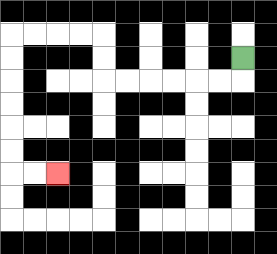{'start': '[10, 2]', 'end': '[2, 7]', 'path_directions': 'D,L,L,L,L,L,L,U,U,L,L,L,L,D,D,D,D,D,D,R,R', 'path_coordinates': '[[10, 2], [10, 3], [9, 3], [8, 3], [7, 3], [6, 3], [5, 3], [4, 3], [4, 2], [4, 1], [3, 1], [2, 1], [1, 1], [0, 1], [0, 2], [0, 3], [0, 4], [0, 5], [0, 6], [0, 7], [1, 7], [2, 7]]'}